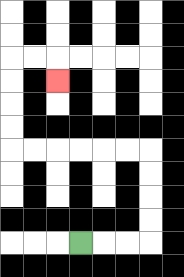{'start': '[3, 10]', 'end': '[2, 3]', 'path_directions': 'R,R,R,U,U,U,U,L,L,L,L,L,L,U,U,U,U,R,R,D', 'path_coordinates': '[[3, 10], [4, 10], [5, 10], [6, 10], [6, 9], [6, 8], [6, 7], [6, 6], [5, 6], [4, 6], [3, 6], [2, 6], [1, 6], [0, 6], [0, 5], [0, 4], [0, 3], [0, 2], [1, 2], [2, 2], [2, 3]]'}